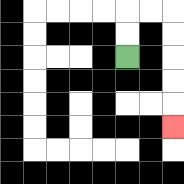{'start': '[5, 2]', 'end': '[7, 5]', 'path_directions': 'U,U,R,R,D,D,D,D,D', 'path_coordinates': '[[5, 2], [5, 1], [5, 0], [6, 0], [7, 0], [7, 1], [7, 2], [7, 3], [7, 4], [7, 5]]'}